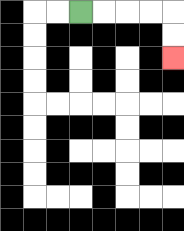{'start': '[3, 0]', 'end': '[7, 2]', 'path_directions': 'R,R,R,R,D,D', 'path_coordinates': '[[3, 0], [4, 0], [5, 0], [6, 0], [7, 0], [7, 1], [7, 2]]'}